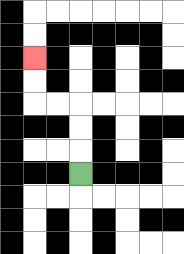{'start': '[3, 7]', 'end': '[1, 2]', 'path_directions': 'U,U,U,L,L,U,U', 'path_coordinates': '[[3, 7], [3, 6], [3, 5], [3, 4], [2, 4], [1, 4], [1, 3], [1, 2]]'}